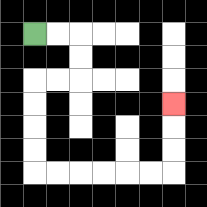{'start': '[1, 1]', 'end': '[7, 4]', 'path_directions': 'R,R,D,D,L,L,D,D,D,D,R,R,R,R,R,R,U,U,U', 'path_coordinates': '[[1, 1], [2, 1], [3, 1], [3, 2], [3, 3], [2, 3], [1, 3], [1, 4], [1, 5], [1, 6], [1, 7], [2, 7], [3, 7], [4, 7], [5, 7], [6, 7], [7, 7], [7, 6], [7, 5], [7, 4]]'}